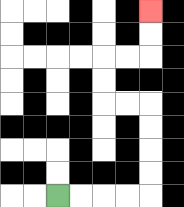{'start': '[2, 8]', 'end': '[6, 0]', 'path_directions': 'R,R,R,R,U,U,U,U,L,L,U,U,R,R,U,U', 'path_coordinates': '[[2, 8], [3, 8], [4, 8], [5, 8], [6, 8], [6, 7], [6, 6], [6, 5], [6, 4], [5, 4], [4, 4], [4, 3], [4, 2], [5, 2], [6, 2], [6, 1], [6, 0]]'}